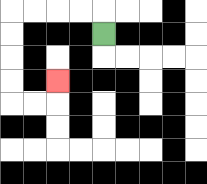{'start': '[4, 1]', 'end': '[2, 3]', 'path_directions': 'U,L,L,L,L,D,D,D,D,R,R,U', 'path_coordinates': '[[4, 1], [4, 0], [3, 0], [2, 0], [1, 0], [0, 0], [0, 1], [0, 2], [0, 3], [0, 4], [1, 4], [2, 4], [2, 3]]'}